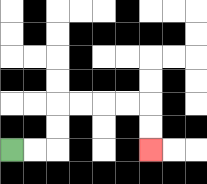{'start': '[0, 6]', 'end': '[6, 6]', 'path_directions': 'R,R,U,U,R,R,R,R,D,D', 'path_coordinates': '[[0, 6], [1, 6], [2, 6], [2, 5], [2, 4], [3, 4], [4, 4], [5, 4], [6, 4], [6, 5], [6, 6]]'}